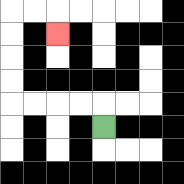{'start': '[4, 5]', 'end': '[2, 1]', 'path_directions': 'U,L,L,L,L,U,U,U,U,R,R,D', 'path_coordinates': '[[4, 5], [4, 4], [3, 4], [2, 4], [1, 4], [0, 4], [0, 3], [0, 2], [0, 1], [0, 0], [1, 0], [2, 0], [2, 1]]'}